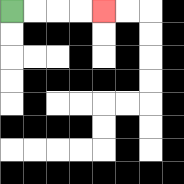{'start': '[0, 0]', 'end': '[4, 0]', 'path_directions': 'R,R,R,R', 'path_coordinates': '[[0, 0], [1, 0], [2, 0], [3, 0], [4, 0]]'}